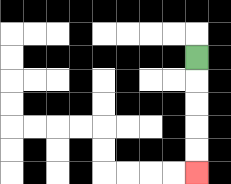{'start': '[8, 2]', 'end': '[8, 7]', 'path_directions': 'D,D,D,D,D', 'path_coordinates': '[[8, 2], [8, 3], [8, 4], [8, 5], [8, 6], [8, 7]]'}